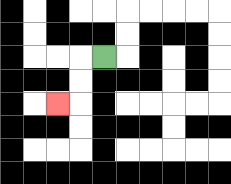{'start': '[4, 2]', 'end': '[2, 4]', 'path_directions': 'L,D,D,L', 'path_coordinates': '[[4, 2], [3, 2], [3, 3], [3, 4], [2, 4]]'}